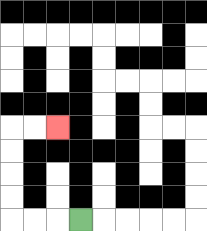{'start': '[3, 9]', 'end': '[2, 5]', 'path_directions': 'L,L,L,U,U,U,U,R,R', 'path_coordinates': '[[3, 9], [2, 9], [1, 9], [0, 9], [0, 8], [0, 7], [0, 6], [0, 5], [1, 5], [2, 5]]'}